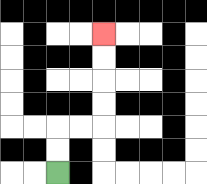{'start': '[2, 7]', 'end': '[4, 1]', 'path_directions': 'U,U,R,R,U,U,U,U', 'path_coordinates': '[[2, 7], [2, 6], [2, 5], [3, 5], [4, 5], [4, 4], [4, 3], [4, 2], [4, 1]]'}